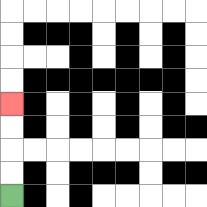{'start': '[0, 8]', 'end': '[0, 4]', 'path_directions': 'U,U,U,U', 'path_coordinates': '[[0, 8], [0, 7], [0, 6], [0, 5], [0, 4]]'}